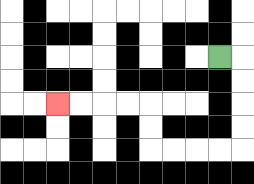{'start': '[9, 2]', 'end': '[2, 4]', 'path_directions': 'R,D,D,D,D,L,L,L,L,U,U,L,L,L,L', 'path_coordinates': '[[9, 2], [10, 2], [10, 3], [10, 4], [10, 5], [10, 6], [9, 6], [8, 6], [7, 6], [6, 6], [6, 5], [6, 4], [5, 4], [4, 4], [3, 4], [2, 4]]'}